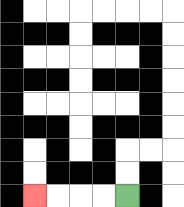{'start': '[5, 8]', 'end': '[1, 8]', 'path_directions': 'L,L,L,L', 'path_coordinates': '[[5, 8], [4, 8], [3, 8], [2, 8], [1, 8]]'}